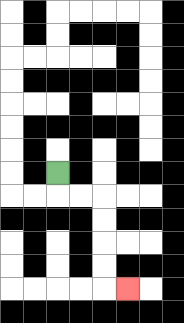{'start': '[2, 7]', 'end': '[5, 12]', 'path_directions': 'D,R,R,D,D,D,D,R', 'path_coordinates': '[[2, 7], [2, 8], [3, 8], [4, 8], [4, 9], [4, 10], [4, 11], [4, 12], [5, 12]]'}